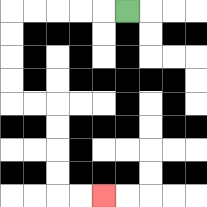{'start': '[5, 0]', 'end': '[4, 8]', 'path_directions': 'L,L,L,L,L,D,D,D,D,R,R,D,D,D,D,R,R', 'path_coordinates': '[[5, 0], [4, 0], [3, 0], [2, 0], [1, 0], [0, 0], [0, 1], [0, 2], [0, 3], [0, 4], [1, 4], [2, 4], [2, 5], [2, 6], [2, 7], [2, 8], [3, 8], [4, 8]]'}